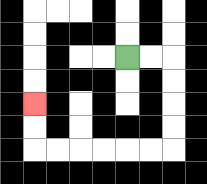{'start': '[5, 2]', 'end': '[1, 4]', 'path_directions': 'R,R,D,D,D,D,L,L,L,L,L,L,U,U', 'path_coordinates': '[[5, 2], [6, 2], [7, 2], [7, 3], [7, 4], [7, 5], [7, 6], [6, 6], [5, 6], [4, 6], [3, 6], [2, 6], [1, 6], [1, 5], [1, 4]]'}